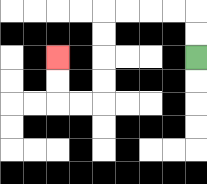{'start': '[8, 2]', 'end': '[2, 2]', 'path_directions': 'U,U,L,L,L,L,D,D,D,D,L,L,U,U', 'path_coordinates': '[[8, 2], [8, 1], [8, 0], [7, 0], [6, 0], [5, 0], [4, 0], [4, 1], [4, 2], [4, 3], [4, 4], [3, 4], [2, 4], [2, 3], [2, 2]]'}